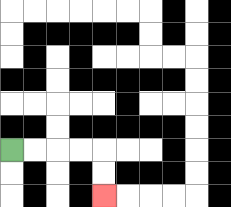{'start': '[0, 6]', 'end': '[4, 8]', 'path_directions': 'R,R,R,R,D,D', 'path_coordinates': '[[0, 6], [1, 6], [2, 6], [3, 6], [4, 6], [4, 7], [4, 8]]'}